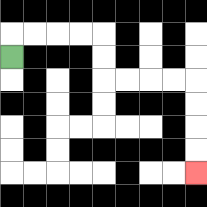{'start': '[0, 2]', 'end': '[8, 7]', 'path_directions': 'U,R,R,R,R,D,D,R,R,R,R,D,D,D,D', 'path_coordinates': '[[0, 2], [0, 1], [1, 1], [2, 1], [3, 1], [4, 1], [4, 2], [4, 3], [5, 3], [6, 3], [7, 3], [8, 3], [8, 4], [8, 5], [8, 6], [8, 7]]'}